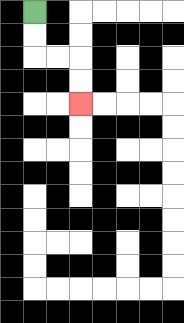{'start': '[1, 0]', 'end': '[3, 4]', 'path_directions': 'D,D,R,R,D,D', 'path_coordinates': '[[1, 0], [1, 1], [1, 2], [2, 2], [3, 2], [3, 3], [3, 4]]'}